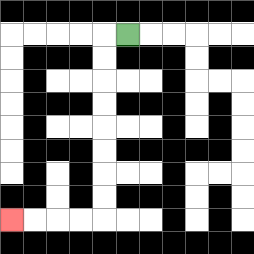{'start': '[5, 1]', 'end': '[0, 9]', 'path_directions': 'L,D,D,D,D,D,D,D,D,L,L,L,L', 'path_coordinates': '[[5, 1], [4, 1], [4, 2], [4, 3], [4, 4], [4, 5], [4, 6], [4, 7], [4, 8], [4, 9], [3, 9], [2, 9], [1, 9], [0, 9]]'}